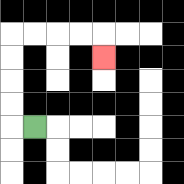{'start': '[1, 5]', 'end': '[4, 2]', 'path_directions': 'L,U,U,U,U,R,R,R,R,D', 'path_coordinates': '[[1, 5], [0, 5], [0, 4], [0, 3], [0, 2], [0, 1], [1, 1], [2, 1], [3, 1], [4, 1], [4, 2]]'}